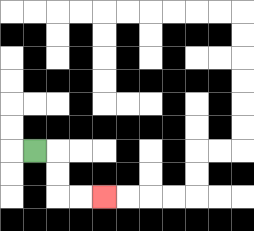{'start': '[1, 6]', 'end': '[4, 8]', 'path_directions': 'R,D,D,R,R', 'path_coordinates': '[[1, 6], [2, 6], [2, 7], [2, 8], [3, 8], [4, 8]]'}